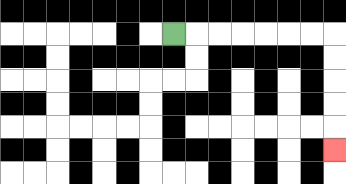{'start': '[7, 1]', 'end': '[14, 6]', 'path_directions': 'R,R,R,R,R,R,R,D,D,D,D,D', 'path_coordinates': '[[7, 1], [8, 1], [9, 1], [10, 1], [11, 1], [12, 1], [13, 1], [14, 1], [14, 2], [14, 3], [14, 4], [14, 5], [14, 6]]'}